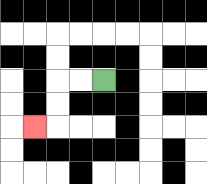{'start': '[4, 3]', 'end': '[1, 5]', 'path_directions': 'L,L,D,D,L', 'path_coordinates': '[[4, 3], [3, 3], [2, 3], [2, 4], [2, 5], [1, 5]]'}